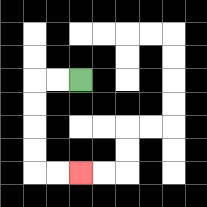{'start': '[3, 3]', 'end': '[3, 7]', 'path_directions': 'L,L,D,D,D,D,R,R', 'path_coordinates': '[[3, 3], [2, 3], [1, 3], [1, 4], [1, 5], [1, 6], [1, 7], [2, 7], [3, 7]]'}